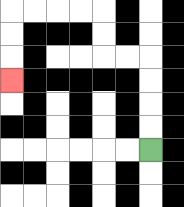{'start': '[6, 6]', 'end': '[0, 3]', 'path_directions': 'U,U,U,U,L,L,U,U,L,L,L,L,D,D,D', 'path_coordinates': '[[6, 6], [6, 5], [6, 4], [6, 3], [6, 2], [5, 2], [4, 2], [4, 1], [4, 0], [3, 0], [2, 0], [1, 0], [0, 0], [0, 1], [0, 2], [0, 3]]'}